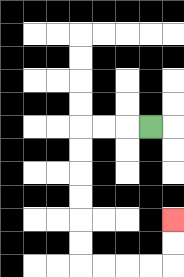{'start': '[6, 5]', 'end': '[7, 9]', 'path_directions': 'L,L,L,D,D,D,D,D,D,R,R,R,R,U,U', 'path_coordinates': '[[6, 5], [5, 5], [4, 5], [3, 5], [3, 6], [3, 7], [3, 8], [3, 9], [3, 10], [3, 11], [4, 11], [5, 11], [6, 11], [7, 11], [7, 10], [7, 9]]'}